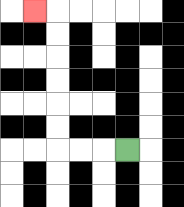{'start': '[5, 6]', 'end': '[1, 0]', 'path_directions': 'L,L,L,U,U,U,U,U,U,L', 'path_coordinates': '[[5, 6], [4, 6], [3, 6], [2, 6], [2, 5], [2, 4], [2, 3], [2, 2], [2, 1], [2, 0], [1, 0]]'}